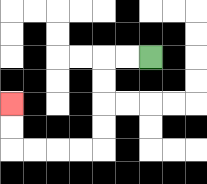{'start': '[6, 2]', 'end': '[0, 4]', 'path_directions': 'L,L,D,D,D,D,L,L,L,L,U,U', 'path_coordinates': '[[6, 2], [5, 2], [4, 2], [4, 3], [4, 4], [4, 5], [4, 6], [3, 6], [2, 6], [1, 6], [0, 6], [0, 5], [0, 4]]'}